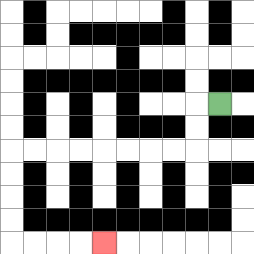{'start': '[9, 4]', 'end': '[4, 10]', 'path_directions': 'L,D,D,L,L,L,L,L,L,L,L,D,D,D,D,R,R,R,R', 'path_coordinates': '[[9, 4], [8, 4], [8, 5], [8, 6], [7, 6], [6, 6], [5, 6], [4, 6], [3, 6], [2, 6], [1, 6], [0, 6], [0, 7], [0, 8], [0, 9], [0, 10], [1, 10], [2, 10], [3, 10], [4, 10]]'}